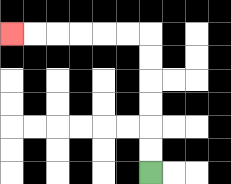{'start': '[6, 7]', 'end': '[0, 1]', 'path_directions': 'U,U,U,U,U,U,L,L,L,L,L,L', 'path_coordinates': '[[6, 7], [6, 6], [6, 5], [6, 4], [6, 3], [6, 2], [6, 1], [5, 1], [4, 1], [3, 1], [2, 1], [1, 1], [0, 1]]'}